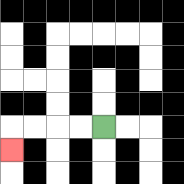{'start': '[4, 5]', 'end': '[0, 6]', 'path_directions': 'L,L,L,L,D', 'path_coordinates': '[[4, 5], [3, 5], [2, 5], [1, 5], [0, 5], [0, 6]]'}